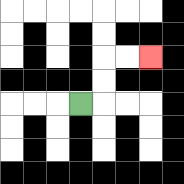{'start': '[3, 4]', 'end': '[6, 2]', 'path_directions': 'R,U,U,R,R', 'path_coordinates': '[[3, 4], [4, 4], [4, 3], [4, 2], [5, 2], [6, 2]]'}